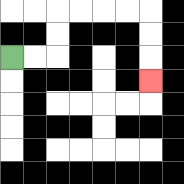{'start': '[0, 2]', 'end': '[6, 3]', 'path_directions': 'R,R,U,U,R,R,R,R,D,D,D', 'path_coordinates': '[[0, 2], [1, 2], [2, 2], [2, 1], [2, 0], [3, 0], [4, 0], [5, 0], [6, 0], [6, 1], [6, 2], [6, 3]]'}